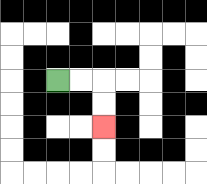{'start': '[2, 3]', 'end': '[4, 5]', 'path_directions': 'R,R,D,D', 'path_coordinates': '[[2, 3], [3, 3], [4, 3], [4, 4], [4, 5]]'}